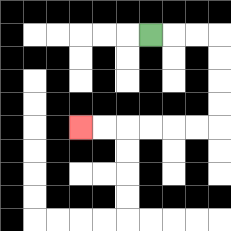{'start': '[6, 1]', 'end': '[3, 5]', 'path_directions': 'R,R,R,D,D,D,D,L,L,L,L,L,L', 'path_coordinates': '[[6, 1], [7, 1], [8, 1], [9, 1], [9, 2], [9, 3], [9, 4], [9, 5], [8, 5], [7, 5], [6, 5], [5, 5], [4, 5], [3, 5]]'}